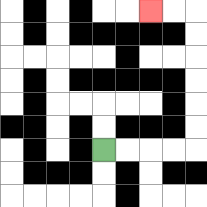{'start': '[4, 6]', 'end': '[6, 0]', 'path_directions': 'R,R,R,R,U,U,U,U,U,U,L,L', 'path_coordinates': '[[4, 6], [5, 6], [6, 6], [7, 6], [8, 6], [8, 5], [8, 4], [8, 3], [8, 2], [8, 1], [8, 0], [7, 0], [6, 0]]'}